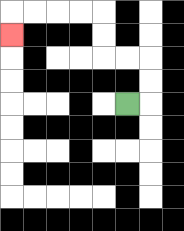{'start': '[5, 4]', 'end': '[0, 1]', 'path_directions': 'R,U,U,L,L,U,U,L,L,L,L,D', 'path_coordinates': '[[5, 4], [6, 4], [6, 3], [6, 2], [5, 2], [4, 2], [4, 1], [4, 0], [3, 0], [2, 0], [1, 0], [0, 0], [0, 1]]'}